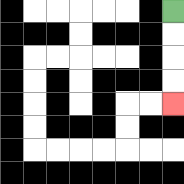{'start': '[7, 0]', 'end': '[7, 4]', 'path_directions': 'D,D,D,D', 'path_coordinates': '[[7, 0], [7, 1], [7, 2], [7, 3], [7, 4]]'}